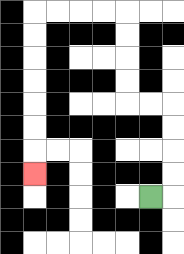{'start': '[6, 8]', 'end': '[1, 7]', 'path_directions': 'R,U,U,U,U,L,L,U,U,U,U,L,L,L,L,D,D,D,D,D,D,D', 'path_coordinates': '[[6, 8], [7, 8], [7, 7], [7, 6], [7, 5], [7, 4], [6, 4], [5, 4], [5, 3], [5, 2], [5, 1], [5, 0], [4, 0], [3, 0], [2, 0], [1, 0], [1, 1], [1, 2], [1, 3], [1, 4], [1, 5], [1, 6], [1, 7]]'}